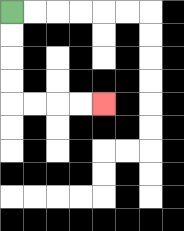{'start': '[0, 0]', 'end': '[4, 4]', 'path_directions': 'D,D,D,D,R,R,R,R', 'path_coordinates': '[[0, 0], [0, 1], [0, 2], [0, 3], [0, 4], [1, 4], [2, 4], [3, 4], [4, 4]]'}